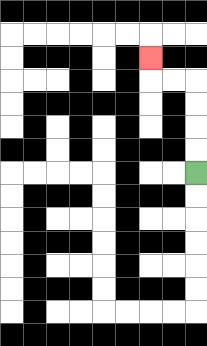{'start': '[8, 7]', 'end': '[6, 2]', 'path_directions': 'U,U,U,U,L,L,U', 'path_coordinates': '[[8, 7], [8, 6], [8, 5], [8, 4], [8, 3], [7, 3], [6, 3], [6, 2]]'}